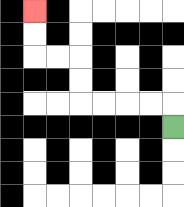{'start': '[7, 5]', 'end': '[1, 0]', 'path_directions': 'U,L,L,L,L,U,U,L,L,U,U', 'path_coordinates': '[[7, 5], [7, 4], [6, 4], [5, 4], [4, 4], [3, 4], [3, 3], [3, 2], [2, 2], [1, 2], [1, 1], [1, 0]]'}